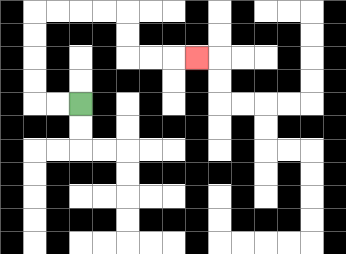{'start': '[3, 4]', 'end': '[8, 2]', 'path_directions': 'L,L,U,U,U,U,R,R,R,R,D,D,R,R,R', 'path_coordinates': '[[3, 4], [2, 4], [1, 4], [1, 3], [1, 2], [1, 1], [1, 0], [2, 0], [3, 0], [4, 0], [5, 0], [5, 1], [5, 2], [6, 2], [7, 2], [8, 2]]'}